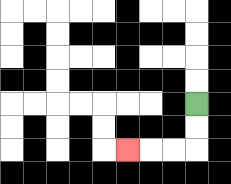{'start': '[8, 4]', 'end': '[5, 6]', 'path_directions': 'D,D,L,L,L', 'path_coordinates': '[[8, 4], [8, 5], [8, 6], [7, 6], [6, 6], [5, 6]]'}